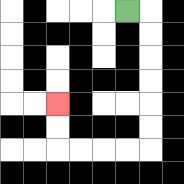{'start': '[5, 0]', 'end': '[2, 4]', 'path_directions': 'R,D,D,D,D,D,D,L,L,L,L,U,U', 'path_coordinates': '[[5, 0], [6, 0], [6, 1], [6, 2], [6, 3], [6, 4], [6, 5], [6, 6], [5, 6], [4, 6], [3, 6], [2, 6], [2, 5], [2, 4]]'}